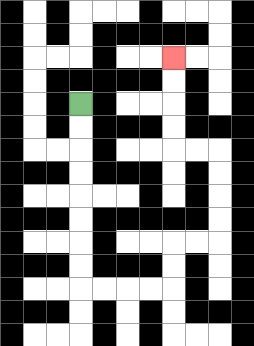{'start': '[3, 4]', 'end': '[7, 2]', 'path_directions': 'D,D,D,D,D,D,D,D,R,R,R,R,U,U,R,R,U,U,U,U,L,L,U,U,U,U', 'path_coordinates': '[[3, 4], [3, 5], [3, 6], [3, 7], [3, 8], [3, 9], [3, 10], [3, 11], [3, 12], [4, 12], [5, 12], [6, 12], [7, 12], [7, 11], [7, 10], [8, 10], [9, 10], [9, 9], [9, 8], [9, 7], [9, 6], [8, 6], [7, 6], [7, 5], [7, 4], [7, 3], [7, 2]]'}